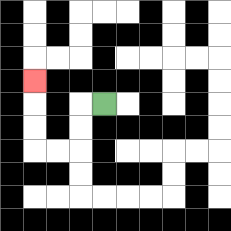{'start': '[4, 4]', 'end': '[1, 3]', 'path_directions': 'L,D,D,L,L,U,U,U', 'path_coordinates': '[[4, 4], [3, 4], [3, 5], [3, 6], [2, 6], [1, 6], [1, 5], [1, 4], [1, 3]]'}